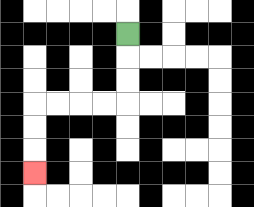{'start': '[5, 1]', 'end': '[1, 7]', 'path_directions': 'D,D,D,L,L,L,L,D,D,D', 'path_coordinates': '[[5, 1], [5, 2], [5, 3], [5, 4], [4, 4], [3, 4], [2, 4], [1, 4], [1, 5], [1, 6], [1, 7]]'}